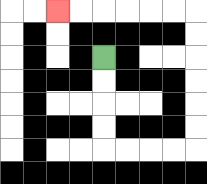{'start': '[4, 2]', 'end': '[2, 0]', 'path_directions': 'D,D,D,D,R,R,R,R,U,U,U,U,U,U,L,L,L,L,L,L', 'path_coordinates': '[[4, 2], [4, 3], [4, 4], [4, 5], [4, 6], [5, 6], [6, 6], [7, 6], [8, 6], [8, 5], [8, 4], [8, 3], [8, 2], [8, 1], [8, 0], [7, 0], [6, 0], [5, 0], [4, 0], [3, 0], [2, 0]]'}